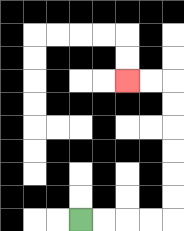{'start': '[3, 9]', 'end': '[5, 3]', 'path_directions': 'R,R,R,R,U,U,U,U,U,U,L,L', 'path_coordinates': '[[3, 9], [4, 9], [5, 9], [6, 9], [7, 9], [7, 8], [7, 7], [7, 6], [7, 5], [7, 4], [7, 3], [6, 3], [5, 3]]'}